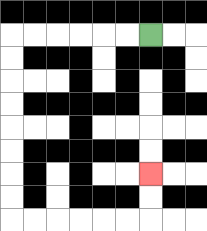{'start': '[6, 1]', 'end': '[6, 7]', 'path_directions': 'L,L,L,L,L,L,D,D,D,D,D,D,D,D,R,R,R,R,R,R,U,U', 'path_coordinates': '[[6, 1], [5, 1], [4, 1], [3, 1], [2, 1], [1, 1], [0, 1], [0, 2], [0, 3], [0, 4], [0, 5], [0, 6], [0, 7], [0, 8], [0, 9], [1, 9], [2, 9], [3, 9], [4, 9], [5, 9], [6, 9], [6, 8], [6, 7]]'}